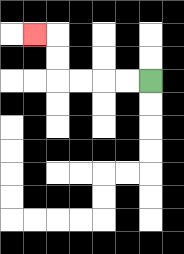{'start': '[6, 3]', 'end': '[1, 1]', 'path_directions': 'L,L,L,L,U,U,L', 'path_coordinates': '[[6, 3], [5, 3], [4, 3], [3, 3], [2, 3], [2, 2], [2, 1], [1, 1]]'}